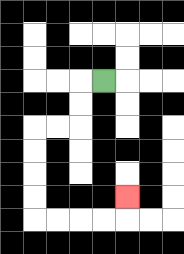{'start': '[4, 3]', 'end': '[5, 8]', 'path_directions': 'L,D,D,L,L,D,D,D,D,R,R,R,R,U', 'path_coordinates': '[[4, 3], [3, 3], [3, 4], [3, 5], [2, 5], [1, 5], [1, 6], [1, 7], [1, 8], [1, 9], [2, 9], [3, 9], [4, 9], [5, 9], [5, 8]]'}